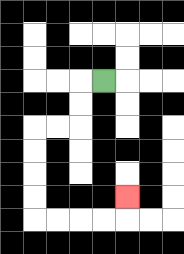{'start': '[4, 3]', 'end': '[5, 8]', 'path_directions': 'L,D,D,L,L,D,D,D,D,R,R,R,R,U', 'path_coordinates': '[[4, 3], [3, 3], [3, 4], [3, 5], [2, 5], [1, 5], [1, 6], [1, 7], [1, 8], [1, 9], [2, 9], [3, 9], [4, 9], [5, 9], [5, 8]]'}